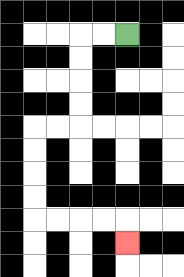{'start': '[5, 1]', 'end': '[5, 10]', 'path_directions': 'L,L,D,D,D,D,L,L,D,D,D,D,R,R,R,R,D', 'path_coordinates': '[[5, 1], [4, 1], [3, 1], [3, 2], [3, 3], [3, 4], [3, 5], [2, 5], [1, 5], [1, 6], [1, 7], [1, 8], [1, 9], [2, 9], [3, 9], [4, 9], [5, 9], [5, 10]]'}